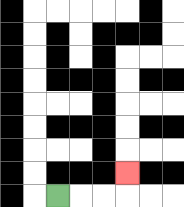{'start': '[2, 8]', 'end': '[5, 7]', 'path_directions': 'R,R,R,U', 'path_coordinates': '[[2, 8], [3, 8], [4, 8], [5, 8], [5, 7]]'}